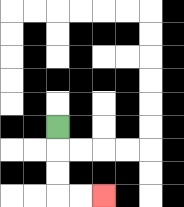{'start': '[2, 5]', 'end': '[4, 8]', 'path_directions': 'D,D,D,R,R', 'path_coordinates': '[[2, 5], [2, 6], [2, 7], [2, 8], [3, 8], [4, 8]]'}